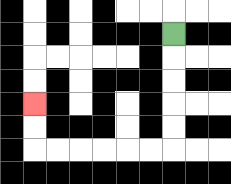{'start': '[7, 1]', 'end': '[1, 4]', 'path_directions': 'D,D,D,D,D,L,L,L,L,L,L,U,U', 'path_coordinates': '[[7, 1], [7, 2], [7, 3], [7, 4], [7, 5], [7, 6], [6, 6], [5, 6], [4, 6], [3, 6], [2, 6], [1, 6], [1, 5], [1, 4]]'}